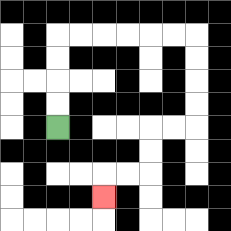{'start': '[2, 5]', 'end': '[4, 8]', 'path_directions': 'U,U,U,U,R,R,R,R,R,R,D,D,D,D,L,L,D,D,L,L,D', 'path_coordinates': '[[2, 5], [2, 4], [2, 3], [2, 2], [2, 1], [3, 1], [4, 1], [5, 1], [6, 1], [7, 1], [8, 1], [8, 2], [8, 3], [8, 4], [8, 5], [7, 5], [6, 5], [6, 6], [6, 7], [5, 7], [4, 7], [4, 8]]'}